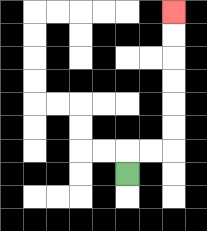{'start': '[5, 7]', 'end': '[7, 0]', 'path_directions': 'U,R,R,U,U,U,U,U,U', 'path_coordinates': '[[5, 7], [5, 6], [6, 6], [7, 6], [7, 5], [7, 4], [7, 3], [7, 2], [7, 1], [7, 0]]'}